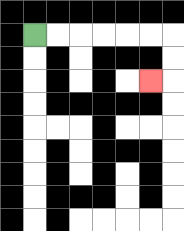{'start': '[1, 1]', 'end': '[6, 3]', 'path_directions': 'R,R,R,R,R,R,D,D,L', 'path_coordinates': '[[1, 1], [2, 1], [3, 1], [4, 1], [5, 1], [6, 1], [7, 1], [7, 2], [7, 3], [6, 3]]'}